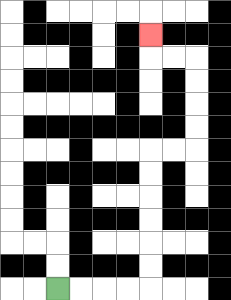{'start': '[2, 12]', 'end': '[6, 1]', 'path_directions': 'R,R,R,R,U,U,U,U,U,U,R,R,U,U,U,U,L,L,U', 'path_coordinates': '[[2, 12], [3, 12], [4, 12], [5, 12], [6, 12], [6, 11], [6, 10], [6, 9], [6, 8], [6, 7], [6, 6], [7, 6], [8, 6], [8, 5], [8, 4], [8, 3], [8, 2], [7, 2], [6, 2], [6, 1]]'}